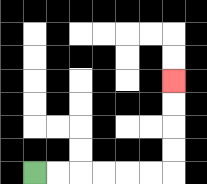{'start': '[1, 7]', 'end': '[7, 3]', 'path_directions': 'R,R,R,R,R,R,U,U,U,U', 'path_coordinates': '[[1, 7], [2, 7], [3, 7], [4, 7], [5, 7], [6, 7], [7, 7], [7, 6], [7, 5], [7, 4], [7, 3]]'}